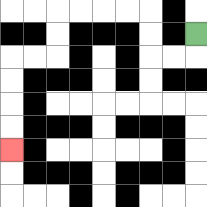{'start': '[8, 1]', 'end': '[0, 6]', 'path_directions': 'D,L,L,U,U,L,L,L,L,D,D,L,L,D,D,D,D', 'path_coordinates': '[[8, 1], [8, 2], [7, 2], [6, 2], [6, 1], [6, 0], [5, 0], [4, 0], [3, 0], [2, 0], [2, 1], [2, 2], [1, 2], [0, 2], [0, 3], [0, 4], [0, 5], [0, 6]]'}